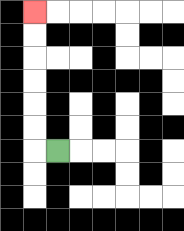{'start': '[2, 6]', 'end': '[1, 0]', 'path_directions': 'L,U,U,U,U,U,U', 'path_coordinates': '[[2, 6], [1, 6], [1, 5], [1, 4], [1, 3], [1, 2], [1, 1], [1, 0]]'}